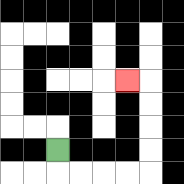{'start': '[2, 6]', 'end': '[5, 3]', 'path_directions': 'D,R,R,R,R,U,U,U,U,L', 'path_coordinates': '[[2, 6], [2, 7], [3, 7], [4, 7], [5, 7], [6, 7], [6, 6], [6, 5], [6, 4], [6, 3], [5, 3]]'}